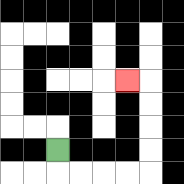{'start': '[2, 6]', 'end': '[5, 3]', 'path_directions': 'D,R,R,R,R,U,U,U,U,L', 'path_coordinates': '[[2, 6], [2, 7], [3, 7], [4, 7], [5, 7], [6, 7], [6, 6], [6, 5], [6, 4], [6, 3], [5, 3]]'}